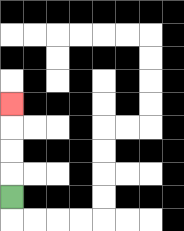{'start': '[0, 8]', 'end': '[0, 4]', 'path_directions': 'U,U,U,U', 'path_coordinates': '[[0, 8], [0, 7], [0, 6], [0, 5], [0, 4]]'}